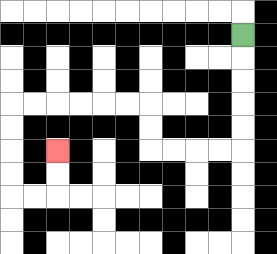{'start': '[10, 1]', 'end': '[2, 6]', 'path_directions': 'D,D,D,D,D,L,L,L,L,U,U,L,L,L,L,L,L,D,D,D,D,R,R,U,U', 'path_coordinates': '[[10, 1], [10, 2], [10, 3], [10, 4], [10, 5], [10, 6], [9, 6], [8, 6], [7, 6], [6, 6], [6, 5], [6, 4], [5, 4], [4, 4], [3, 4], [2, 4], [1, 4], [0, 4], [0, 5], [0, 6], [0, 7], [0, 8], [1, 8], [2, 8], [2, 7], [2, 6]]'}